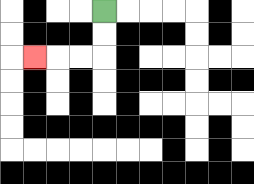{'start': '[4, 0]', 'end': '[1, 2]', 'path_directions': 'D,D,L,L,L', 'path_coordinates': '[[4, 0], [4, 1], [4, 2], [3, 2], [2, 2], [1, 2]]'}